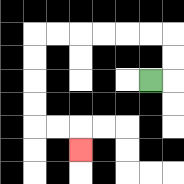{'start': '[6, 3]', 'end': '[3, 6]', 'path_directions': 'R,U,U,L,L,L,L,L,L,D,D,D,D,R,R,D', 'path_coordinates': '[[6, 3], [7, 3], [7, 2], [7, 1], [6, 1], [5, 1], [4, 1], [3, 1], [2, 1], [1, 1], [1, 2], [1, 3], [1, 4], [1, 5], [2, 5], [3, 5], [3, 6]]'}